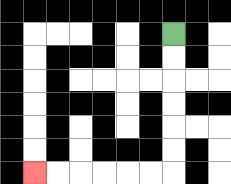{'start': '[7, 1]', 'end': '[1, 7]', 'path_directions': 'D,D,D,D,D,D,L,L,L,L,L,L', 'path_coordinates': '[[7, 1], [7, 2], [7, 3], [7, 4], [7, 5], [7, 6], [7, 7], [6, 7], [5, 7], [4, 7], [3, 7], [2, 7], [1, 7]]'}